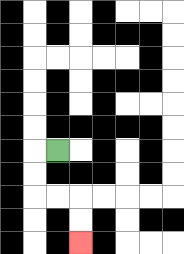{'start': '[2, 6]', 'end': '[3, 10]', 'path_directions': 'L,D,D,R,R,D,D', 'path_coordinates': '[[2, 6], [1, 6], [1, 7], [1, 8], [2, 8], [3, 8], [3, 9], [3, 10]]'}